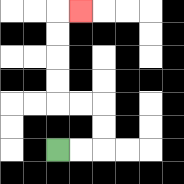{'start': '[2, 6]', 'end': '[3, 0]', 'path_directions': 'R,R,U,U,L,L,U,U,U,U,R', 'path_coordinates': '[[2, 6], [3, 6], [4, 6], [4, 5], [4, 4], [3, 4], [2, 4], [2, 3], [2, 2], [2, 1], [2, 0], [3, 0]]'}